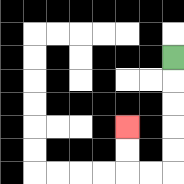{'start': '[7, 2]', 'end': '[5, 5]', 'path_directions': 'D,D,D,D,D,L,L,U,U', 'path_coordinates': '[[7, 2], [7, 3], [7, 4], [7, 5], [7, 6], [7, 7], [6, 7], [5, 7], [5, 6], [5, 5]]'}